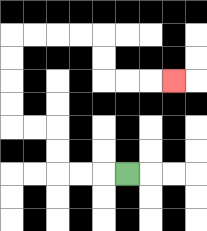{'start': '[5, 7]', 'end': '[7, 3]', 'path_directions': 'L,L,L,U,U,L,L,U,U,U,U,R,R,R,R,D,D,R,R,R', 'path_coordinates': '[[5, 7], [4, 7], [3, 7], [2, 7], [2, 6], [2, 5], [1, 5], [0, 5], [0, 4], [0, 3], [0, 2], [0, 1], [1, 1], [2, 1], [3, 1], [4, 1], [4, 2], [4, 3], [5, 3], [6, 3], [7, 3]]'}